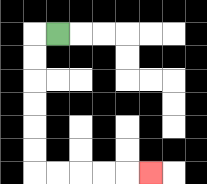{'start': '[2, 1]', 'end': '[6, 7]', 'path_directions': 'L,D,D,D,D,D,D,R,R,R,R,R', 'path_coordinates': '[[2, 1], [1, 1], [1, 2], [1, 3], [1, 4], [1, 5], [1, 6], [1, 7], [2, 7], [3, 7], [4, 7], [5, 7], [6, 7]]'}